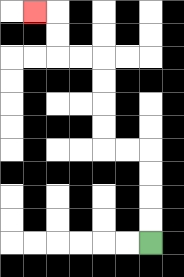{'start': '[6, 10]', 'end': '[1, 0]', 'path_directions': 'U,U,U,U,L,L,U,U,U,U,L,L,U,U,L', 'path_coordinates': '[[6, 10], [6, 9], [6, 8], [6, 7], [6, 6], [5, 6], [4, 6], [4, 5], [4, 4], [4, 3], [4, 2], [3, 2], [2, 2], [2, 1], [2, 0], [1, 0]]'}